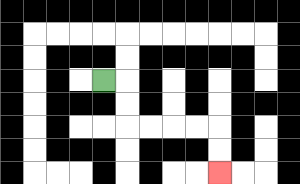{'start': '[4, 3]', 'end': '[9, 7]', 'path_directions': 'R,D,D,R,R,R,R,D,D', 'path_coordinates': '[[4, 3], [5, 3], [5, 4], [5, 5], [6, 5], [7, 5], [8, 5], [9, 5], [9, 6], [9, 7]]'}